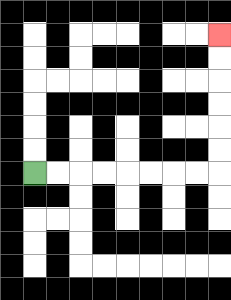{'start': '[1, 7]', 'end': '[9, 1]', 'path_directions': 'R,R,R,R,R,R,R,R,U,U,U,U,U,U', 'path_coordinates': '[[1, 7], [2, 7], [3, 7], [4, 7], [5, 7], [6, 7], [7, 7], [8, 7], [9, 7], [9, 6], [9, 5], [9, 4], [9, 3], [9, 2], [9, 1]]'}